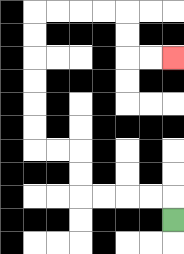{'start': '[7, 9]', 'end': '[7, 2]', 'path_directions': 'U,L,L,L,L,U,U,L,L,U,U,U,U,U,U,R,R,R,R,D,D,R,R', 'path_coordinates': '[[7, 9], [7, 8], [6, 8], [5, 8], [4, 8], [3, 8], [3, 7], [3, 6], [2, 6], [1, 6], [1, 5], [1, 4], [1, 3], [1, 2], [1, 1], [1, 0], [2, 0], [3, 0], [4, 0], [5, 0], [5, 1], [5, 2], [6, 2], [7, 2]]'}